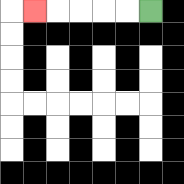{'start': '[6, 0]', 'end': '[1, 0]', 'path_directions': 'L,L,L,L,L', 'path_coordinates': '[[6, 0], [5, 0], [4, 0], [3, 0], [2, 0], [1, 0]]'}